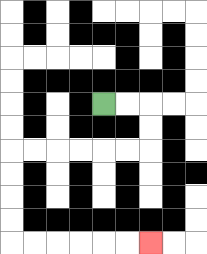{'start': '[4, 4]', 'end': '[6, 10]', 'path_directions': 'R,R,D,D,L,L,L,L,L,L,D,D,D,D,R,R,R,R,R,R', 'path_coordinates': '[[4, 4], [5, 4], [6, 4], [6, 5], [6, 6], [5, 6], [4, 6], [3, 6], [2, 6], [1, 6], [0, 6], [0, 7], [0, 8], [0, 9], [0, 10], [1, 10], [2, 10], [3, 10], [4, 10], [5, 10], [6, 10]]'}